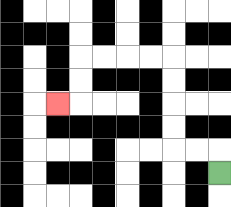{'start': '[9, 7]', 'end': '[2, 4]', 'path_directions': 'U,L,L,U,U,U,U,L,L,L,L,D,D,L', 'path_coordinates': '[[9, 7], [9, 6], [8, 6], [7, 6], [7, 5], [7, 4], [7, 3], [7, 2], [6, 2], [5, 2], [4, 2], [3, 2], [3, 3], [3, 4], [2, 4]]'}